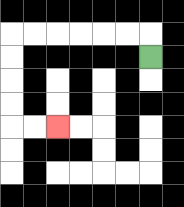{'start': '[6, 2]', 'end': '[2, 5]', 'path_directions': 'U,L,L,L,L,L,L,D,D,D,D,R,R', 'path_coordinates': '[[6, 2], [6, 1], [5, 1], [4, 1], [3, 1], [2, 1], [1, 1], [0, 1], [0, 2], [0, 3], [0, 4], [0, 5], [1, 5], [2, 5]]'}